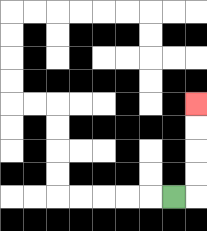{'start': '[7, 8]', 'end': '[8, 4]', 'path_directions': 'R,U,U,U,U', 'path_coordinates': '[[7, 8], [8, 8], [8, 7], [8, 6], [8, 5], [8, 4]]'}